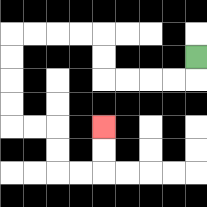{'start': '[8, 2]', 'end': '[4, 5]', 'path_directions': 'D,L,L,L,L,U,U,L,L,L,L,D,D,D,D,R,R,D,D,R,R,U,U', 'path_coordinates': '[[8, 2], [8, 3], [7, 3], [6, 3], [5, 3], [4, 3], [4, 2], [4, 1], [3, 1], [2, 1], [1, 1], [0, 1], [0, 2], [0, 3], [0, 4], [0, 5], [1, 5], [2, 5], [2, 6], [2, 7], [3, 7], [4, 7], [4, 6], [4, 5]]'}